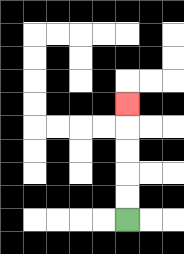{'start': '[5, 9]', 'end': '[5, 4]', 'path_directions': 'U,U,U,U,U', 'path_coordinates': '[[5, 9], [5, 8], [5, 7], [5, 6], [5, 5], [5, 4]]'}